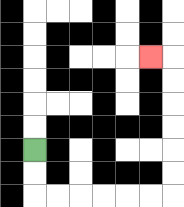{'start': '[1, 6]', 'end': '[6, 2]', 'path_directions': 'D,D,R,R,R,R,R,R,U,U,U,U,U,U,L', 'path_coordinates': '[[1, 6], [1, 7], [1, 8], [2, 8], [3, 8], [4, 8], [5, 8], [6, 8], [7, 8], [7, 7], [7, 6], [7, 5], [7, 4], [7, 3], [7, 2], [6, 2]]'}